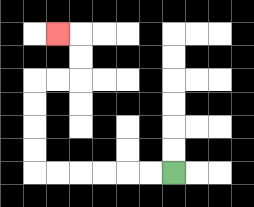{'start': '[7, 7]', 'end': '[2, 1]', 'path_directions': 'L,L,L,L,L,L,U,U,U,U,R,R,U,U,L', 'path_coordinates': '[[7, 7], [6, 7], [5, 7], [4, 7], [3, 7], [2, 7], [1, 7], [1, 6], [1, 5], [1, 4], [1, 3], [2, 3], [3, 3], [3, 2], [3, 1], [2, 1]]'}